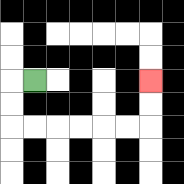{'start': '[1, 3]', 'end': '[6, 3]', 'path_directions': 'L,D,D,R,R,R,R,R,R,U,U', 'path_coordinates': '[[1, 3], [0, 3], [0, 4], [0, 5], [1, 5], [2, 5], [3, 5], [4, 5], [5, 5], [6, 5], [6, 4], [6, 3]]'}